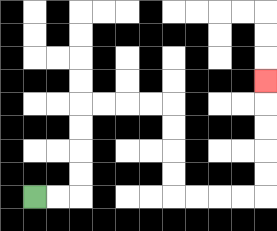{'start': '[1, 8]', 'end': '[11, 3]', 'path_directions': 'R,R,U,U,U,U,R,R,R,R,D,D,D,D,R,R,R,R,U,U,U,U,U', 'path_coordinates': '[[1, 8], [2, 8], [3, 8], [3, 7], [3, 6], [3, 5], [3, 4], [4, 4], [5, 4], [6, 4], [7, 4], [7, 5], [7, 6], [7, 7], [7, 8], [8, 8], [9, 8], [10, 8], [11, 8], [11, 7], [11, 6], [11, 5], [11, 4], [11, 3]]'}